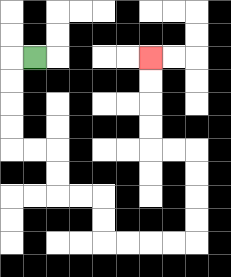{'start': '[1, 2]', 'end': '[6, 2]', 'path_directions': 'L,D,D,D,D,R,R,D,D,R,R,D,D,R,R,R,R,U,U,U,U,L,L,U,U,U,U', 'path_coordinates': '[[1, 2], [0, 2], [0, 3], [0, 4], [0, 5], [0, 6], [1, 6], [2, 6], [2, 7], [2, 8], [3, 8], [4, 8], [4, 9], [4, 10], [5, 10], [6, 10], [7, 10], [8, 10], [8, 9], [8, 8], [8, 7], [8, 6], [7, 6], [6, 6], [6, 5], [6, 4], [6, 3], [6, 2]]'}